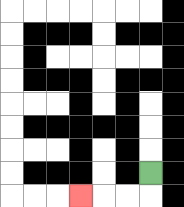{'start': '[6, 7]', 'end': '[3, 8]', 'path_directions': 'D,L,L,L', 'path_coordinates': '[[6, 7], [6, 8], [5, 8], [4, 8], [3, 8]]'}